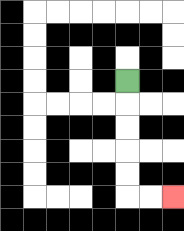{'start': '[5, 3]', 'end': '[7, 8]', 'path_directions': 'D,D,D,D,D,R,R', 'path_coordinates': '[[5, 3], [5, 4], [5, 5], [5, 6], [5, 7], [5, 8], [6, 8], [7, 8]]'}